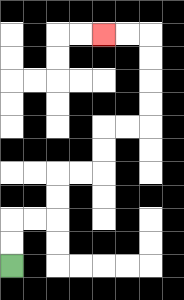{'start': '[0, 11]', 'end': '[4, 1]', 'path_directions': 'U,U,R,R,U,U,R,R,U,U,R,R,U,U,U,U,L,L', 'path_coordinates': '[[0, 11], [0, 10], [0, 9], [1, 9], [2, 9], [2, 8], [2, 7], [3, 7], [4, 7], [4, 6], [4, 5], [5, 5], [6, 5], [6, 4], [6, 3], [6, 2], [6, 1], [5, 1], [4, 1]]'}